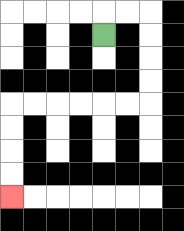{'start': '[4, 1]', 'end': '[0, 8]', 'path_directions': 'U,R,R,D,D,D,D,L,L,L,L,L,L,D,D,D,D', 'path_coordinates': '[[4, 1], [4, 0], [5, 0], [6, 0], [6, 1], [6, 2], [6, 3], [6, 4], [5, 4], [4, 4], [3, 4], [2, 4], [1, 4], [0, 4], [0, 5], [0, 6], [0, 7], [0, 8]]'}